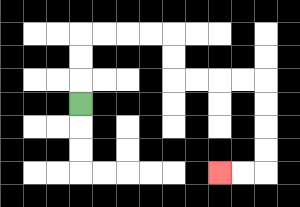{'start': '[3, 4]', 'end': '[9, 7]', 'path_directions': 'U,U,U,R,R,R,R,D,D,R,R,R,R,D,D,D,D,L,L', 'path_coordinates': '[[3, 4], [3, 3], [3, 2], [3, 1], [4, 1], [5, 1], [6, 1], [7, 1], [7, 2], [7, 3], [8, 3], [9, 3], [10, 3], [11, 3], [11, 4], [11, 5], [11, 6], [11, 7], [10, 7], [9, 7]]'}